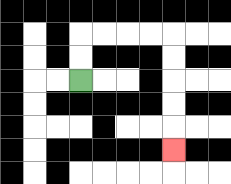{'start': '[3, 3]', 'end': '[7, 6]', 'path_directions': 'U,U,R,R,R,R,D,D,D,D,D', 'path_coordinates': '[[3, 3], [3, 2], [3, 1], [4, 1], [5, 1], [6, 1], [7, 1], [7, 2], [7, 3], [7, 4], [7, 5], [7, 6]]'}